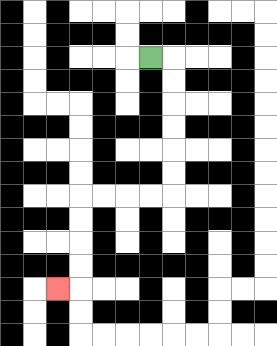{'start': '[6, 2]', 'end': '[2, 12]', 'path_directions': 'R,D,D,D,D,D,D,L,L,L,L,D,D,D,D,L', 'path_coordinates': '[[6, 2], [7, 2], [7, 3], [7, 4], [7, 5], [7, 6], [7, 7], [7, 8], [6, 8], [5, 8], [4, 8], [3, 8], [3, 9], [3, 10], [3, 11], [3, 12], [2, 12]]'}